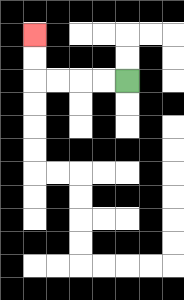{'start': '[5, 3]', 'end': '[1, 1]', 'path_directions': 'L,L,L,L,U,U', 'path_coordinates': '[[5, 3], [4, 3], [3, 3], [2, 3], [1, 3], [1, 2], [1, 1]]'}